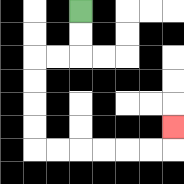{'start': '[3, 0]', 'end': '[7, 5]', 'path_directions': 'D,D,L,L,D,D,D,D,R,R,R,R,R,R,U', 'path_coordinates': '[[3, 0], [3, 1], [3, 2], [2, 2], [1, 2], [1, 3], [1, 4], [1, 5], [1, 6], [2, 6], [3, 6], [4, 6], [5, 6], [6, 6], [7, 6], [7, 5]]'}